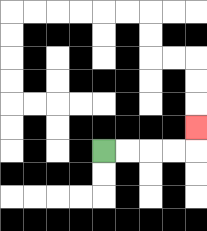{'start': '[4, 6]', 'end': '[8, 5]', 'path_directions': 'R,R,R,R,U', 'path_coordinates': '[[4, 6], [5, 6], [6, 6], [7, 6], [8, 6], [8, 5]]'}